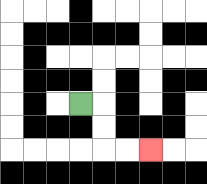{'start': '[3, 4]', 'end': '[6, 6]', 'path_directions': 'R,D,D,R,R', 'path_coordinates': '[[3, 4], [4, 4], [4, 5], [4, 6], [5, 6], [6, 6]]'}